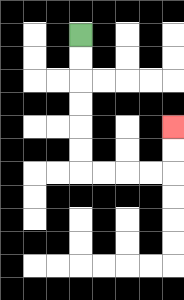{'start': '[3, 1]', 'end': '[7, 5]', 'path_directions': 'D,D,D,D,D,D,R,R,R,R,U,U', 'path_coordinates': '[[3, 1], [3, 2], [3, 3], [3, 4], [3, 5], [3, 6], [3, 7], [4, 7], [5, 7], [6, 7], [7, 7], [7, 6], [7, 5]]'}